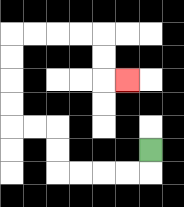{'start': '[6, 6]', 'end': '[5, 3]', 'path_directions': 'D,L,L,L,L,U,U,L,L,U,U,U,U,R,R,R,R,D,D,R', 'path_coordinates': '[[6, 6], [6, 7], [5, 7], [4, 7], [3, 7], [2, 7], [2, 6], [2, 5], [1, 5], [0, 5], [0, 4], [0, 3], [0, 2], [0, 1], [1, 1], [2, 1], [3, 1], [4, 1], [4, 2], [4, 3], [5, 3]]'}